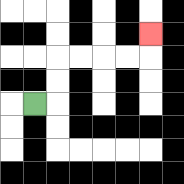{'start': '[1, 4]', 'end': '[6, 1]', 'path_directions': 'R,U,U,R,R,R,R,U', 'path_coordinates': '[[1, 4], [2, 4], [2, 3], [2, 2], [3, 2], [4, 2], [5, 2], [6, 2], [6, 1]]'}